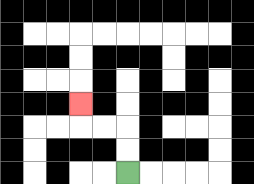{'start': '[5, 7]', 'end': '[3, 4]', 'path_directions': 'U,U,L,L,U', 'path_coordinates': '[[5, 7], [5, 6], [5, 5], [4, 5], [3, 5], [3, 4]]'}